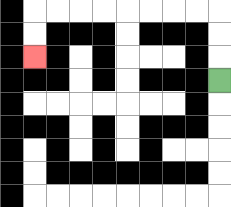{'start': '[9, 3]', 'end': '[1, 2]', 'path_directions': 'U,U,U,L,L,L,L,L,L,L,L,D,D', 'path_coordinates': '[[9, 3], [9, 2], [9, 1], [9, 0], [8, 0], [7, 0], [6, 0], [5, 0], [4, 0], [3, 0], [2, 0], [1, 0], [1, 1], [1, 2]]'}